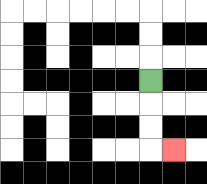{'start': '[6, 3]', 'end': '[7, 6]', 'path_directions': 'D,D,D,R', 'path_coordinates': '[[6, 3], [6, 4], [6, 5], [6, 6], [7, 6]]'}